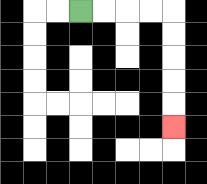{'start': '[3, 0]', 'end': '[7, 5]', 'path_directions': 'R,R,R,R,D,D,D,D,D', 'path_coordinates': '[[3, 0], [4, 0], [5, 0], [6, 0], [7, 0], [7, 1], [7, 2], [7, 3], [7, 4], [7, 5]]'}